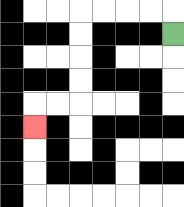{'start': '[7, 1]', 'end': '[1, 5]', 'path_directions': 'U,L,L,L,L,D,D,D,D,L,L,D', 'path_coordinates': '[[7, 1], [7, 0], [6, 0], [5, 0], [4, 0], [3, 0], [3, 1], [3, 2], [3, 3], [3, 4], [2, 4], [1, 4], [1, 5]]'}